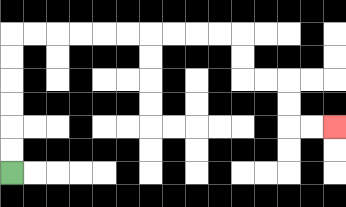{'start': '[0, 7]', 'end': '[14, 5]', 'path_directions': 'U,U,U,U,U,U,R,R,R,R,R,R,R,R,R,R,D,D,R,R,D,D,R,R', 'path_coordinates': '[[0, 7], [0, 6], [0, 5], [0, 4], [0, 3], [0, 2], [0, 1], [1, 1], [2, 1], [3, 1], [4, 1], [5, 1], [6, 1], [7, 1], [8, 1], [9, 1], [10, 1], [10, 2], [10, 3], [11, 3], [12, 3], [12, 4], [12, 5], [13, 5], [14, 5]]'}